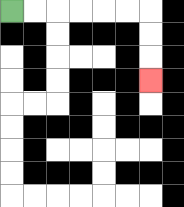{'start': '[0, 0]', 'end': '[6, 3]', 'path_directions': 'R,R,R,R,R,R,D,D,D', 'path_coordinates': '[[0, 0], [1, 0], [2, 0], [3, 0], [4, 0], [5, 0], [6, 0], [6, 1], [6, 2], [6, 3]]'}